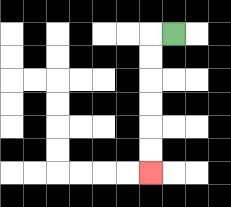{'start': '[7, 1]', 'end': '[6, 7]', 'path_directions': 'L,D,D,D,D,D,D', 'path_coordinates': '[[7, 1], [6, 1], [6, 2], [6, 3], [6, 4], [6, 5], [6, 6], [6, 7]]'}